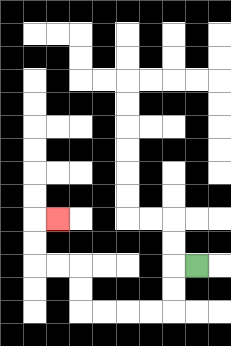{'start': '[8, 11]', 'end': '[2, 9]', 'path_directions': 'L,D,D,L,L,L,L,U,U,L,L,U,U,R', 'path_coordinates': '[[8, 11], [7, 11], [7, 12], [7, 13], [6, 13], [5, 13], [4, 13], [3, 13], [3, 12], [3, 11], [2, 11], [1, 11], [1, 10], [1, 9], [2, 9]]'}